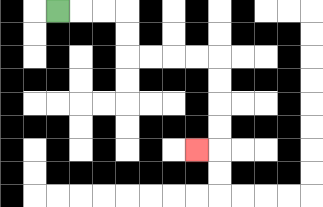{'start': '[2, 0]', 'end': '[8, 6]', 'path_directions': 'R,R,R,D,D,R,R,R,R,D,D,D,D,L', 'path_coordinates': '[[2, 0], [3, 0], [4, 0], [5, 0], [5, 1], [5, 2], [6, 2], [7, 2], [8, 2], [9, 2], [9, 3], [9, 4], [9, 5], [9, 6], [8, 6]]'}